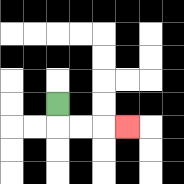{'start': '[2, 4]', 'end': '[5, 5]', 'path_directions': 'D,R,R,R', 'path_coordinates': '[[2, 4], [2, 5], [3, 5], [4, 5], [5, 5]]'}